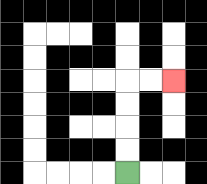{'start': '[5, 7]', 'end': '[7, 3]', 'path_directions': 'U,U,U,U,R,R', 'path_coordinates': '[[5, 7], [5, 6], [5, 5], [5, 4], [5, 3], [6, 3], [7, 3]]'}